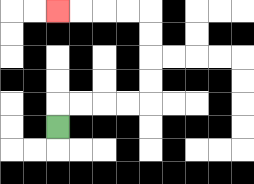{'start': '[2, 5]', 'end': '[2, 0]', 'path_directions': 'U,R,R,R,R,U,U,U,U,L,L,L,L', 'path_coordinates': '[[2, 5], [2, 4], [3, 4], [4, 4], [5, 4], [6, 4], [6, 3], [6, 2], [6, 1], [6, 0], [5, 0], [4, 0], [3, 0], [2, 0]]'}